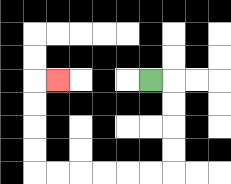{'start': '[6, 3]', 'end': '[2, 3]', 'path_directions': 'R,D,D,D,D,L,L,L,L,L,L,U,U,U,U,R', 'path_coordinates': '[[6, 3], [7, 3], [7, 4], [7, 5], [7, 6], [7, 7], [6, 7], [5, 7], [4, 7], [3, 7], [2, 7], [1, 7], [1, 6], [1, 5], [1, 4], [1, 3], [2, 3]]'}